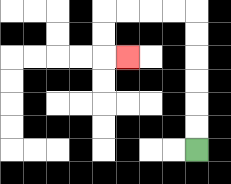{'start': '[8, 6]', 'end': '[5, 2]', 'path_directions': 'U,U,U,U,U,U,L,L,L,L,D,D,R', 'path_coordinates': '[[8, 6], [8, 5], [8, 4], [8, 3], [8, 2], [8, 1], [8, 0], [7, 0], [6, 0], [5, 0], [4, 0], [4, 1], [4, 2], [5, 2]]'}